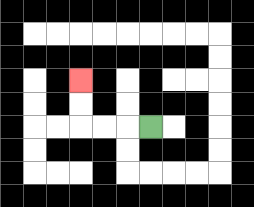{'start': '[6, 5]', 'end': '[3, 3]', 'path_directions': 'L,L,L,U,U', 'path_coordinates': '[[6, 5], [5, 5], [4, 5], [3, 5], [3, 4], [3, 3]]'}